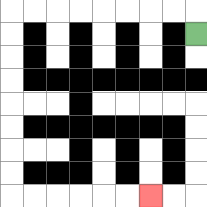{'start': '[8, 1]', 'end': '[6, 8]', 'path_directions': 'U,L,L,L,L,L,L,L,L,D,D,D,D,D,D,D,D,R,R,R,R,R,R', 'path_coordinates': '[[8, 1], [8, 0], [7, 0], [6, 0], [5, 0], [4, 0], [3, 0], [2, 0], [1, 0], [0, 0], [0, 1], [0, 2], [0, 3], [0, 4], [0, 5], [0, 6], [0, 7], [0, 8], [1, 8], [2, 8], [3, 8], [4, 8], [5, 8], [6, 8]]'}